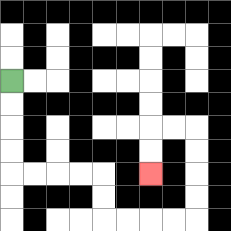{'start': '[0, 3]', 'end': '[6, 7]', 'path_directions': 'D,D,D,D,R,R,R,R,D,D,R,R,R,R,U,U,U,U,L,L,D,D', 'path_coordinates': '[[0, 3], [0, 4], [0, 5], [0, 6], [0, 7], [1, 7], [2, 7], [3, 7], [4, 7], [4, 8], [4, 9], [5, 9], [6, 9], [7, 9], [8, 9], [8, 8], [8, 7], [8, 6], [8, 5], [7, 5], [6, 5], [6, 6], [6, 7]]'}